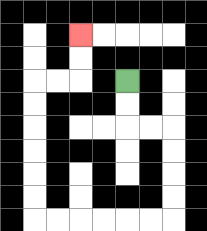{'start': '[5, 3]', 'end': '[3, 1]', 'path_directions': 'D,D,R,R,D,D,D,D,L,L,L,L,L,L,U,U,U,U,U,U,R,R,U,U', 'path_coordinates': '[[5, 3], [5, 4], [5, 5], [6, 5], [7, 5], [7, 6], [7, 7], [7, 8], [7, 9], [6, 9], [5, 9], [4, 9], [3, 9], [2, 9], [1, 9], [1, 8], [1, 7], [1, 6], [1, 5], [1, 4], [1, 3], [2, 3], [3, 3], [3, 2], [3, 1]]'}